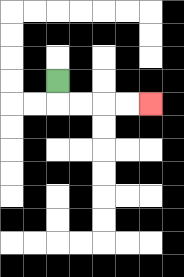{'start': '[2, 3]', 'end': '[6, 4]', 'path_directions': 'D,R,R,R,R', 'path_coordinates': '[[2, 3], [2, 4], [3, 4], [4, 4], [5, 4], [6, 4]]'}